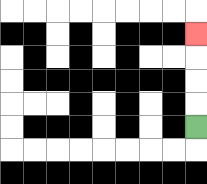{'start': '[8, 5]', 'end': '[8, 1]', 'path_directions': 'U,U,U,U', 'path_coordinates': '[[8, 5], [8, 4], [8, 3], [8, 2], [8, 1]]'}